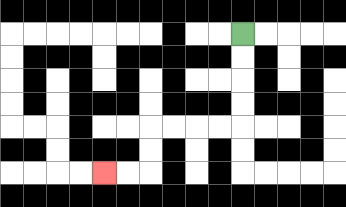{'start': '[10, 1]', 'end': '[4, 7]', 'path_directions': 'D,D,D,D,L,L,L,L,D,D,L,L', 'path_coordinates': '[[10, 1], [10, 2], [10, 3], [10, 4], [10, 5], [9, 5], [8, 5], [7, 5], [6, 5], [6, 6], [6, 7], [5, 7], [4, 7]]'}